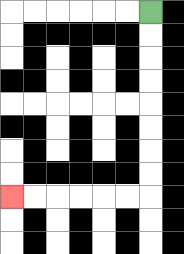{'start': '[6, 0]', 'end': '[0, 8]', 'path_directions': 'D,D,D,D,D,D,D,D,L,L,L,L,L,L', 'path_coordinates': '[[6, 0], [6, 1], [6, 2], [6, 3], [6, 4], [6, 5], [6, 6], [6, 7], [6, 8], [5, 8], [4, 8], [3, 8], [2, 8], [1, 8], [0, 8]]'}